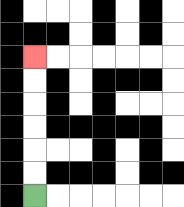{'start': '[1, 8]', 'end': '[1, 2]', 'path_directions': 'U,U,U,U,U,U', 'path_coordinates': '[[1, 8], [1, 7], [1, 6], [1, 5], [1, 4], [1, 3], [1, 2]]'}